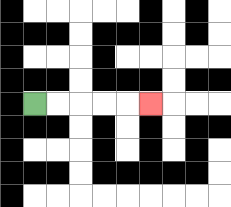{'start': '[1, 4]', 'end': '[6, 4]', 'path_directions': 'R,R,R,R,R', 'path_coordinates': '[[1, 4], [2, 4], [3, 4], [4, 4], [5, 4], [6, 4]]'}